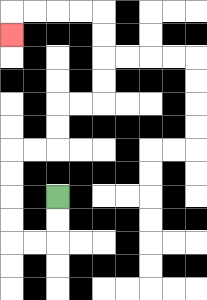{'start': '[2, 8]', 'end': '[0, 1]', 'path_directions': 'D,D,L,L,U,U,U,U,R,R,U,U,R,R,U,U,U,U,L,L,L,L,D', 'path_coordinates': '[[2, 8], [2, 9], [2, 10], [1, 10], [0, 10], [0, 9], [0, 8], [0, 7], [0, 6], [1, 6], [2, 6], [2, 5], [2, 4], [3, 4], [4, 4], [4, 3], [4, 2], [4, 1], [4, 0], [3, 0], [2, 0], [1, 0], [0, 0], [0, 1]]'}